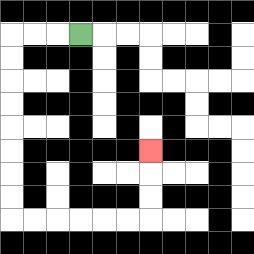{'start': '[3, 1]', 'end': '[6, 6]', 'path_directions': 'L,L,L,D,D,D,D,D,D,D,D,R,R,R,R,R,R,U,U,U', 'path_coordinates': '[[3, 1], [2, 1], [1, 1], [0, 1], [0, 2], [0, 3], [0, 4], [0, 5], [0, 6], [0, 7], [0, 8], [0, 9], [1, 9], [2, 9], [3, 9], [4, 9], [5, 9], [6, 9], [6, 8], [6, 7], [6, 6]]'}